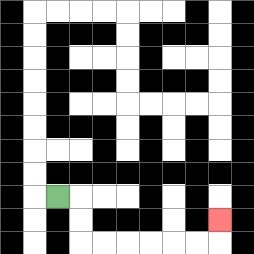{'start': '[2, 8]', 'end': '[9, 9]', 'path_directions': 'R,D,D,R,R,R,R,R,R,U', 'path_coordinates': '[[2, 8], [3, 8], [3, 9], [3, 10], [4, 10], [5, 10], [6, 10], [7, 10], [8, 10], [9, 10], [9, 9]]'}